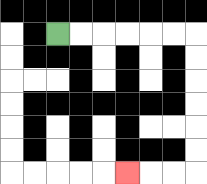{'start': '[2, 1]', 'end': '[5, 7]', 'path_directions': 'R,R,R,R,R,R,D,D,D,D,D,D,L,L,L', 'path_coordinates': '[[2, 1], [3, 1], [4, 1], [5, 1], [6, 1], [7, 1], [8, 1], [8, 2], [8, 3], [8, 4], [8, 5], [8, 6], [8, 7], [7, 7], [6, 7], [5, 7]]'}